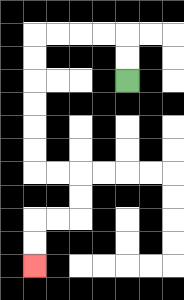{'start': '[5, 3]', 'end': '[1, 11]', 'path_directions': 'U,U,L,L,L,L,D,D,D,D,D,D,R,R,D,D,L,L,D,D', 'path_coordinates': '[[5, 3], [5, 2], [5, 1], [4, 1], [3, 1], [2, 1], [1, 1], [1, 2], [1, 3], [1, 4], [1, 5], [1, 6], [1, 7], [2, 7], [3, 7], [3, 8], [3, 9], [2, 9], [1, 9], [1, 10], [1, 11]]'}